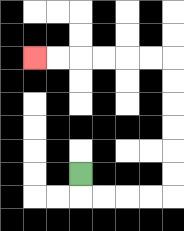{'start': '[3, 7]', 'end': '[1, 2]', 'path_directions': 'D,R,R,R,R,U,U,U,U,U,U,L,L,L,L,L,L', 'path_coordinates': '[[3, 7], [3, 8], [4, 8], [5, 8], [6, 8], [7, 8], [7, 7], [7, 6], [7, 5], [7, 4], [7, 3], [7, 2], [6, 2], [5, 2], [4, 2], [3, 2], [2, 2], [1, 2]]'}